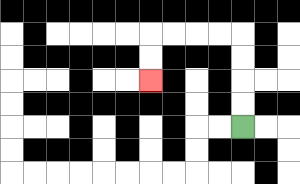{'start': '[10, 5]', 'end': '[6, 3]', 'path_directions': 'U,U,U,U,L,L,L,L,D,D', 'path_coordinates': '[[10, 5], [10, 4], [10, 3], [10, 2], [10, 1], [9, 1], [8, 1], [7, 1], [6, 1], [6, 2], [6, 3]]'}